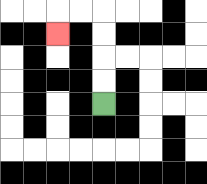{'start': '[4, 4]', 'end': '[2, 1]', 'path_directions': 'U,U,U,U,L,L,D', 'path_coordinates': '[[4, 4], [4, 3], [4, 2], [4, 1], [4, 0], [3, 0], [2, 0], [2, 1]]'}